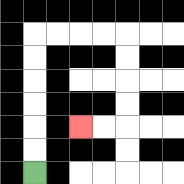{'start': '[1, 7]', 'end': '[3, 5]', 'path_directions': 'U,U,U,U,U,U,R,R,R,R,D,D,D,D,L,L', 'path_coordinates': '[[1, 7], [1, 6], [1, 5], [1, 4], [1, 3], [1, 2], [1, 1], [2, 1], [3, 1], [4, 1], [5, 1], [5, 2], [5, 3], [5, 4], [5, 5], [4, 5], [3, 5]]'}